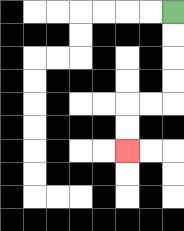{'start': '[7, 0]', 'end': '[5, 6]', 'path_directions': 'D,D,D,D,L,L,D,D', 'path_coordinates': '[[7, 0], [7, 1], [7, 2], [7, 3], [7, 4], [6, 4], [5, 4], [5, 5], [5, 6]]'}